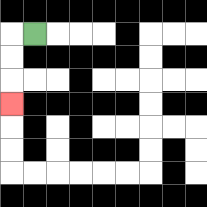{'start': '[1, 1]', 'end': '[0, 4]', 'path_directions': 'L,D,D,D', 'path_coordinates': '[[1, 1], [0, 1], [0, 2], [0, 3], [0, 4]]'}